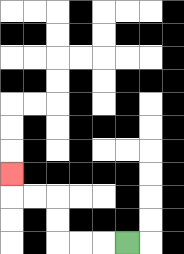{'start': '[5, 10]', 'end': '[0, 7]', 'path_directions': 'L,L,L,U,U,L,L,U', 'path_coordinates': '[[5, 10], [4, 10], [3, 10], [2, 10], [2, 9], [2, 8], [1, 8], [0, 8], [0, 7]]'}